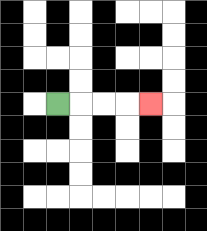{'start': '[2, 4]', 'end': '[6, 4]', 'path_directions': 'R,R,R,R', 'path_coordinates': '[[2, 4], [3, 4], [4, 4], [5, 4], [6, 4]]'}